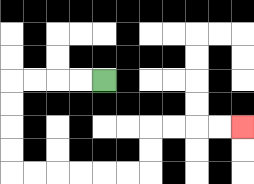{'start': '[4, 3]', 'end': '[10, 5]', 'path_directions': 'L,L,L,L,D,D,D,D,R,R,R,R,R,R,U,U,R,R,R,R', 'path_coordinates': '[[4, 3], [3, 3], [2, 3], [1, 3], [0, 3], [0, 4], [0, 5], [0, 6], [0, 7], [1, 7], [2, 7], [3, 7], [4, 7], [5, 7], [6, 7], [6, 6], [6, 5], [7, 5], [8, 5], [9, 5], [10, 5]]'}